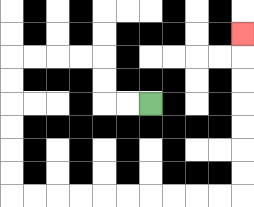{'start': '[6, 4]', 'end': '[10, 1]', 'path_directions': 'L,L,U,U,L,L,L,L,D,D,D,D,D,D,R,R,R,R,R,R,R,R,R,R,U,U,U,U,U,U,U', 'path_coordinates': '[[6, 4], [5, 4], [4, 4], [4, 3], [4, 2], [3, 2], [2, 2], [1, 2], [0, 2], [0, 3], [0, 4], [0, 5], [0, 6], [0, 7], [0, 8], [1, 8], [2, 8], [3, 8], [4, 8], [5, 8], [6, 8], [7, 8], [8, 8], [9, 8], [10, 8], [10, 7], [10, 6], [10, 5], [10, 4], [10, 3], [10, 2], [10, 1]]'}